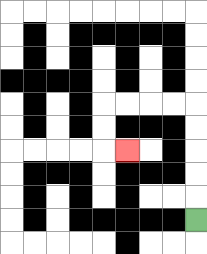{'start': '[8, 9]', 'end': '[5, 6]', 'path_directions': 'U,U,U,U,U,L,L,L,L,D,D,R', 'path_coordinates': '[[8, 9], [8, 8], [8, 7], [8, 6], [8, 5], [8, 4], [7, 4], [6, 4], [5, 4], [4, 4], [4, 5], [4, 6], [5, 6]]'}